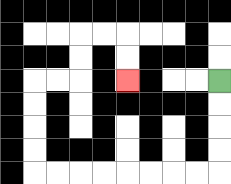{'start': '[9, 3]', 'end': '[5, 3]', 'path_directions': 'D,D,D,D,L,L,L,L,L,L,L,L,U,U,U,U,R,R,U,U,R,R,D,D', 'path_coordinates': '[[9, 3], [9, 4], [9, 5], [9, 6], [9, 7], [8, 7], [7, 7], [6, 7], [5, 7], [4, 7], [3, 7], [2, 7], [1, 7], [1, 6], [1, 5], [1, 4], [1, 3], [2, 3], [3, 3], [3, 2], [3, 1], [4, 1], [5, 1], [5, 2], [5, 3]]'}